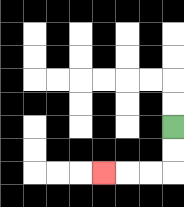{'start': '[7, 5]', 'end': '[4, 7]', 'path_directions': 'D,D,L,L,L', 'path_coordinates': '[[7, 5], [7, 6], [7, 7], [6, 7], [5, 7], [4, 7]]'}